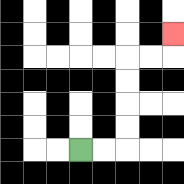{'start': '[3, 6]', 'end': '[7, 1]', 'path_directions': 'R,R,U,U,U,U,R,R,U', 'path_coordinates': '[[3, 6], [4, 6], [5, 6], [5, 5], [5, 4], [5, 3], [5, 2], [6, 2], [7, 2], [7, 1]]'}